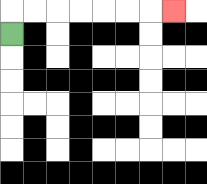{'start': '[0, 1]', 'end': '[7, 0]', 'path_directions': 'U,R,R,R,R,R,R,R', 'path_coordinates': '[[0, 1], [0, 0], [1, 0], [2, 0], [3, 0], [4, 0], [5, 0], [6, 0], [7, 0]]'}